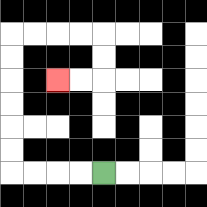{'start': '[4, 7]', 'end': '[2, 3]', 'path_directions': 'L,L,L,L,U,U,U,U,U,U,R,R,R,R,D,D,L,L', 'path_coordinates': '[[4, 7], [3, 7], [2, 7], [1, 7], [0, 7], [0, 6], [0, 5], [0, 4], [0, 3], [0, 2], [0, 1], [1, 1], [2, 1], [3, 1], [4, 1], [4, 2], [4, 3], [3, 3], [2, 3]]'}